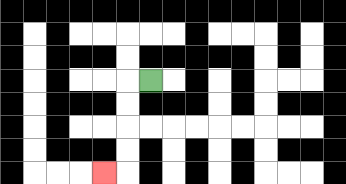{'start': '[6, 3]', 'end': '[4, 7]', 'path_directions': 'L,D,D,D,D,L', 'path_coordinates': '[[6, 3], [5, 3], [5, 4], [5, 5], [5, 6], [5, 7], [4, 7]]'}